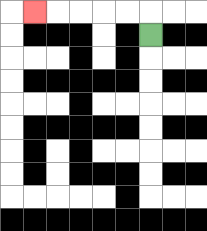{'start': '[6, 1]', 'end': '[1, 0]', 'path_directions': 'U,L,L,L,L,L', 'path_coordinates': '[[6, 1], [6, 0], [5, 0], [4, 0], [3, 0], [2, 0], [1, 0]]'}